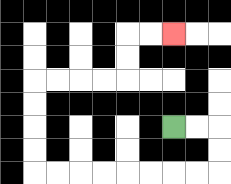{'start': '[7, 5]', 'end': '[7, 1]', 'path_directions': 'R,R,D,D,L,L,L,L,L,L,L,L,U,U,U,U,R,R,R,R,U,U,R,R', 'path_coordinates': '[[7, 5], [8, 5], [9, 5], [9, 6], [9, 7], [8, 7], [7, 7], [6, 7], [5, 7], [4, 7], [3, 7], [2, 7], [1, 7], [1, 6], [1, 5], [1, 4], [1, 3], [2, 3], [3, 3], [4, 3], [5, 3], [5, 2], [5, 1], [6, 1], [7, 1]]'}